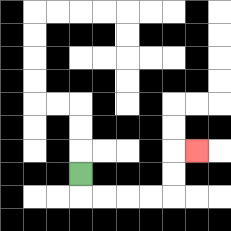{'start': '[3, 7]', 'end': '[8, 6]', 'path_directions': 'D,R,R,R,R,U,U,R', 'path_coordinates': '[[3, 7], [3, 8], [4, 8], [5, 8], [6, 8], [7, 8], [7, 7], [7, 6], [8, 6]]'}